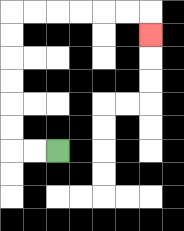{'start': '[2, 6]', 'end': '[6, 1]', 'path_directions': 'L,L,U,U,U,U,U,U,R,R,R,R,R,R,D', 'path_coordinates': '[[2, 6], [1, 6], [0, 6], [0, 5], [0, 4], [0, 3], [0, 2], [0, 1], [0, 0], [1, 0], [2, 0], [3, 0], [4, 0], [5, 0], [6, 0], [6, 1]]'}